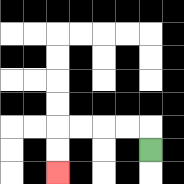{'start': '[6, 6]', 'end': '[2, 7]', 'path_directions': 'U,L,L,L,L,D,D', 'path_coordinates': '[[6, 6], [6, 5], [5, 5], [4, 5], [3, 5], [2, 5], [2, 6], [2, 7]]'}